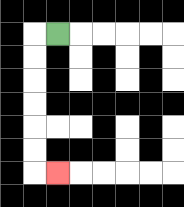{'start': '[2, 1]', 'end': '[2, 7]', 'path_directions': 'L,D,D,D,D,D,D,R', 'path_coordinates': '[[2, 1], [1, 1], [1, 2], [1, 3], [1, 4], [1, 5], [1, 6], [1, 7], [2, 7]]'}